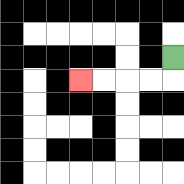{'start': '[7, 2]', 'end': '[3, 3]', 'path_directions': 'D,L,L,L,L', 'path_coordinates': '[[7, 2], [7, 3], [6, 3], [5, 3], [4, 3], [3, 3]]'}